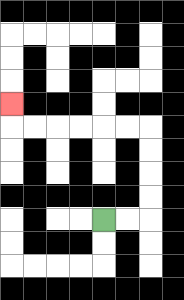{'start': '[4, 9]', 'end': '[0, 4]', 'path_directions': 'R,R,U,U,U,U,L,L,L,L,L,L,U', 'path_coordinates': '[[4, 9], [5, 9], [6, 9], [6, 8], [6, 7], [6, 6], [6, 5], [5, 5], [4, 5], [3, 5], [2, 5], [1, 5], [0, 5], [0, 4]]'}